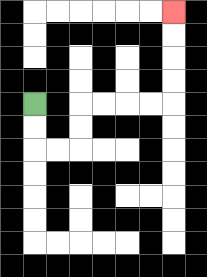{'start': '[1, 4]', 'end': '[7, 0]', 'path_directions': 'D,D,R,R,U,U,R,R,R,R,U,U,U,U', 'path_coordinates': '[[1, 4], [1, 5], [1, 6], [2, 6], [3, 6], [3, 5], [3, 4], [4, 4], [5, 4], [6, 4], [7, 4], [7, 3], [7, 2], [7, 1], [7, 0]]'}